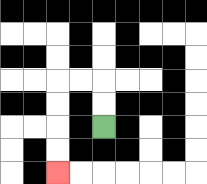{'start': '[4, 5]', 'end': '[2, 7]', 'path_directions': 'U,U,L,L,D,D,D,D', 'path_coordinates': '[[4, 5], [4, 4], [4, 3], [3, 3], [2, 3], [2, 4], [2, 5], [2, 6], [2, 7]]'}